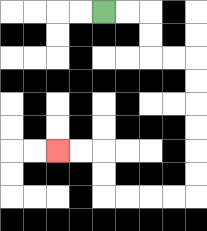{'start': '[4, 0]', 'end': '[2, 6]', 'path_directions': 'R,R,D,D,R,R,D,D,D,D,D,D,L,L,L,L,U,U,L,L', 'path_coordinates': '[[4, 0], [5, 0], [6, 0], [6, 1], [6, 2], [7, 2], [8, 2], [8, 3], [8, 4], [8, 5], [8, 6], [8, 7], [8, 8], [7, 8], [6, 8], [5, 8], [4, 8], [4, 7], [4, 6], [3, 6], [2, 6]]'}